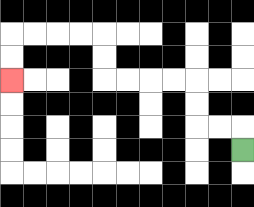{'start': '[10, 6]', 'end': '[0, 3]', 'path_directions': 'U,L,L,U,U,L,L,L,L,U,U,L,L,L,L,D,D', 'path_coordinates': '[[10, 6], [10, 5], [9, 5], [8, 5], [8, 4], [8, 3], [7, 3], [6, 3], [5, 3], [4, 3], [4, 2], [4, 1], [3, 1], [2, 1], [1, 1], [0, 1], [0, 2], [0, 3]]'}